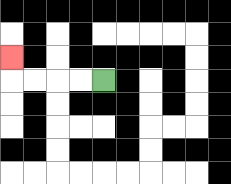{'start': '[4, 3]', 'end': '[0, 2]', 'path_directions': 'L,L,L,L,U', 'path_coordinates': '[[4, 3], [3, 3], [2, 3], [1, 3], [0, 3], [0, 2]]'}